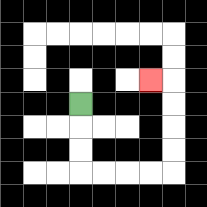{'start': '[3, 4]', 'end': '[6, 3]', 'path_directions': 'D,D,D,R,R,R,R,U,U,U,U,L', 'path_coordinates': '[[3, 4], [3, 5], [3, 6], [3, 7], [4, 7], [5, 7], [6, 7], [7, 7], [7, 6], [7, 5], [7, 4], [7, 3], [6, 3]]'}